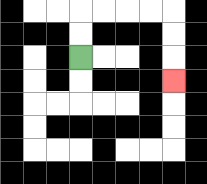{'start': '[3, 2]', 'end': '[7, 3]', 'path_directions': 'U,U,R,R,R,R,D,D,D', 'path_coordinates': '[[3, 2], [3, 1], [3, 0], [4, 0], [5, 0], [6, 0], [7, 0], [7, 1], [7, 2], [7, 3]]'}